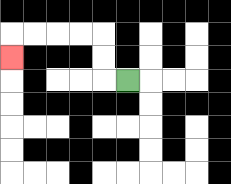{'start': '[5, 3]', 'end': '[0, 2]', 'path_directions': 'L,U,U,L,L,L,L,D', 'path_coordinates': '[[5, 3], [4, 3], [4, 2], [4, 1], [3, 1], [2, 1], [1, 1], [0, 1], [0, 2]]'}